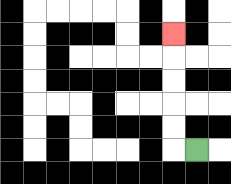{'start': '[8, 6]', 'end': '[7, 1]', 'path_directions': 'L,U,U,U,U,U', 'path_coordinates': '[[8, 6], [7, 6], [7, 5], [7, 4], [7, 3], [7, 2], [7, 1]]'}